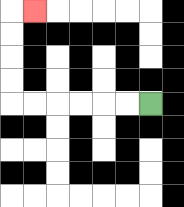{'start': '[6, 4]', 'end': '[1, 0]', 'path_directions': 'L,L,L,L,L,L,U,U,U,U,R', 'path_coordinates': '[[6, 4], [5, 4], [4, 4], [3, 4], [2, 4], [1, 4], [0, 4], [0, 3], [0, 2], [0, 1], [0, 0], [1, 0]]'}